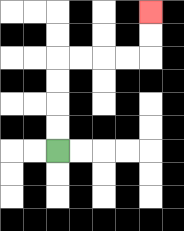{'start': '[2, 6]', 'end': '[6, 0]', 'path_directions': 'U,U,U,U,R,R,R,R,U,U', 'path_coordinates': '[[2, 6], [2, 5], [2, 4], [2, 3], [2, 2], [3, 2], [4, 2], [5, 2], [6, 2], [6, 1], [6, 0]]'}